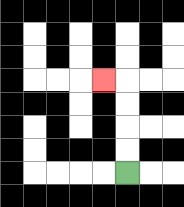{'start': '[5, 7]', 'end': '[4, 3]', 'path_directions': 'U,U,U,U,L', 'path_coordinates': '[[5, 7], [5, 6], [5, 5], [5, 4], [5, 3], [4, 3]]'}